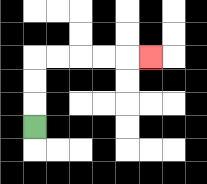{'start': '[1, 5]', 'end': '[6, 2]', 'path_directions': 'U,U,U,R,R,R,R,R', 'path_coordinates': '[[1, 5], [1, 4], [1, 3], [1, 2], [2, 2], [3, 2], [4, 2], [5, 2], [6, 2]]'}